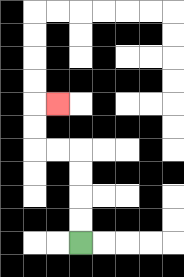{'start': '[3, 10]', 'end': '[2, 4]', 'path_directions': 'U,U,U,U,L,L,U,U,R', 'path_coordinates': '[[3, 10], [3, 9], [3, 8], [3, 7], [3, 6], [2, 6], [1, 6], [1, 5], [1, 4], [2, 4]]'}